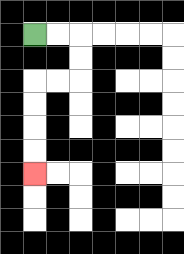{'start': '[1, 1]', 'end': '[1, 7]', 'path_directions': 'R,R,D,D,L,L,D,D,D,D', 'path_coordinates': '[[1, 1], [2, 1], [3, 1], [3, 2], [3, 3], [2, 3], [1, 3], [1, 4], [1, 5], [1, 6], [1, 7]]'}